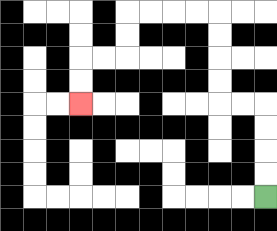{'start': '[11, 8]', 'end': '[3, 4]', 'path_directions': 'U,U,U,U,L,L,U,U,U,U,L,L,L,L,D,D,L,L,D,D', 'path_coordinates': '[[11, 8], [11, 7], [11, 6], [11, 5], [11, 4], [10, 4], [9, 4], [9, 3], [9, 2], [9, 1], [9, 0], [8, 0], [7, 0], [6, 0], [5, 0], [5, 1], [5, 2], [4, 2], [3, 2], [3, 3], [3, 4]]'}